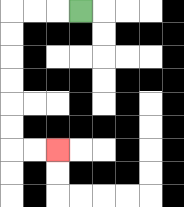{'start': '[3, 0]', 'end': '[2, 6]', 'path_directions': 'L,L,L,D,D,D,D,D,D,R,R', 'path_coordinates': '[[3, 0], [2, 0], [1, 0], [0, 0], [0, 1], [0, 2], [0, 3], [0, 4], [0, 5], [0, 6], [1, 6], [2, 6]]'}